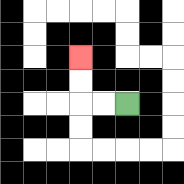{'start': '[5, 4]', 'end': '[3, 2]', 'path_directions': 'L,L,U,U', 'path_coordinates': '[[5, 4], [4, 4], [3, 4], [3, 3], [3, 2]]'}